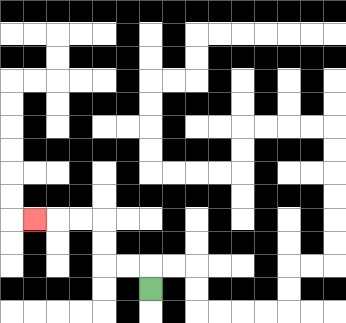{'start': '[6, 12]', 'end': '[1, 9]', 'path_directions': 'U,L,L,U,U,L,L,L', 'path_coordinates': '[[6, 12], [6, 11], [5, 11], [4, 11], [4, 10], [4, 9], [3, 9], [2, 9], [1, 9]]'}